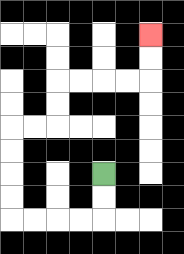{'start': '[4, 7]', 'end': '[6, 1]', 'path_directions': 'D,D,L,L,L,L,U,U,U,U,R,R,U,U,R,R,R,R,U,U', 'path_coordinates': '[[4, 7], [4, 8], [4, 9], [3, 9], [2, 9], [1, 9], [0, 9], [0, 8], [0, 7], [0, 6], [0, 5], [1, 5], [2, 5], [2, 4], [2, 3], [3, 3], [4, 3], [5, 3], [6, 3], [6, 2], [6, 1]]'}